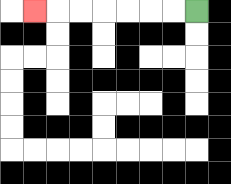{'start': '[8, 0]', 'end': '[1, 0]', 'path_directions': 'L,L,L,L,L,L,L', 'path_coordinates': '[[8, 0], [7, 0], [6, 0], [5, 0], [4, 0], [3, 0], [2, 0], [1, 0]]'}